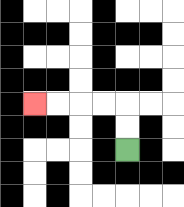{'start': '[5, 6]', 'end': '[1, 4]', 'path_directions': 'U,U,L,L,L,L', 'path_coordinates': '[[5, 6], [5, 5], [5, 4], [4, 4], [3, 4], [2, 4], [1, 4]]'}